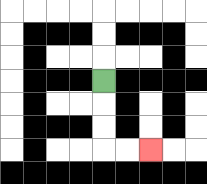{'start': '[4, 3]', 'end': '[6, 6]', 'path_directions': 'D,D,D,R,R', 'path_coordinates': '[[4, 3], [4, 4], [4, 5], [4, 6], [5, 6], [6, 6]]'}